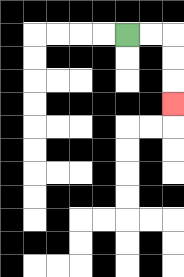{'start': '[5, 1]', 'end': '[7, 4]', 'path_directions': 'R,R,D,D,D', 'path_coordinates': '[[5, 1], [6, 1], [7, 1], [7, 2], [7, 3], [7, 4]]'}